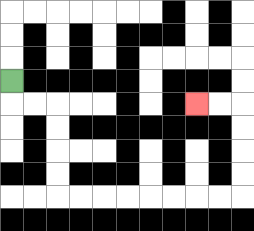{'start': '[0, 3]', 'end': '[8, 4]', 'path_directions': 'D,R,R,D,D,D,D,R,R,R,R,R,R,R,R,U,U,U,U,L,L', 'path_coordinates': '[[0, 3], [0, 4], [1, 4], [2, 4], [2, 5], [2, 6], [2, 7], [2, 8], [3, 8], [4, 8], [5, 8], [6, 8], [7, 8], [8, 8], [9, 8], [10, 8], [10, 7], [10, 6], [10, 5], [10, 4], [9, 4], [8, 4]]'}